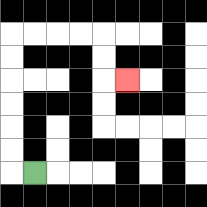{'start': '[1, 7]', 'end': '[5, 3]', 'path_directions': 'L,U,U,U,U,U,U,R,R,R,R,D,D,R', 'path_coordinates': '[[1, 7], [0, 7], [0, 6], [0, 5], [0, 4], [0, 3], [0, 2], [0, 1], [1, 1], [2, 1], [3, 1], [4, 1], [4, 2], [4, 3], [5, 3]]'}